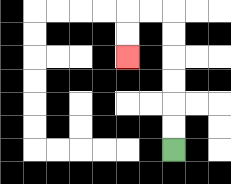{'start': '[7, 6]', 'end': '[5, 2]', 'path_directions': 'U,U,U,U,U,U,L,L,D,D', 'path_coordinates': '[[7, 6], [7, 5], [7, 4], [7, 3], [7, 2], [7, 1], [7, 0], [6, 0], [5, 0], [5, 1], [5, 2]]'}